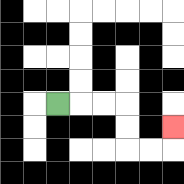{'start': '[2, 4]', 'end': '[7, 5]', 'path_directions': 'R,R,R,D,D,R,R,U', 'path_coordinates': '[[2, 4], [3, 4], [4, 4], [5, 4], [5, 5], [5, 6], [6, 6], [7, 6], [7, 5]]'}